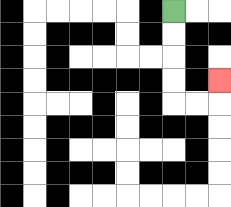{'start': '[7, 0]', 'end': '[9, 3]', 'path_directions': 'D,D,D,D,R,R,U', 'path_coordinates': '[[7, 0], [7, 1], [7, 2], [7, 3], [7, 4], [8, 4], [9, 4], [9, 3]]'}